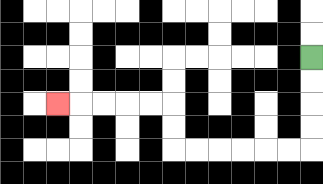{'start': '[13, 2]', 'end': '[2, 4]', 'path_directions': 'D,D,D,D,L,L,L,L,L,L,U,U,L,L,L,L,L', 'path_coordinates': '[[13, 2], [13, 3], [13, 4], [13, 5], [13, 6], [12, 6], [11, 6], [10, 6], [9, 6], [8, 6], [7, 6], [7, 5], [7, 4], [6, 4], [5, 4], [4, 4], [3, 4], [2, 4]]'}